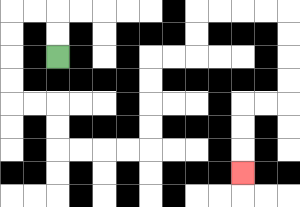{'start': '[2, 2]', 'end': '[10, 7]', 'path_directions': 'U,U,L,L,D,D,D,D,R,R,D,D,R,R,R,R,U,U,U,U,R,R,U,U,R,R,R,R,D,D,D,D,L,L,D,D,D', 'path_coordinates': '[[2, 2], [2, 1], [2, 0], [1, 0], [0, 0], [0, 1], [0, 2], [0, 3], [0, 4], [1, 4], [2, 4], [2, 5], [2, 6], [3, 6], [4, 6], [5, 6], [6, 6], [6, 5], [6, 4], [6, 3], [6, 2], [7, 2], [8, 2], [8, 1], [8, 0], [9, 0], [10, 0], [11, 0], [12, 0], [12, 1], [12, 2], [12, 3], [12, 4], [11, 4], [10, 4], [10, 5], [10, 6], [10, 7]]'}